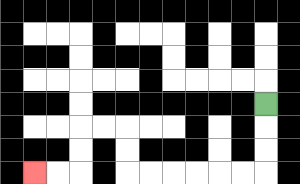{'start': '[11, 4]', 'end': '[1, 7]', 'path_directions': 'D,D,D,L,L,L,L,L,L,U,U,L,L,D,D,L,L', 'path_coordinates': '[[11, 4], [11, 5], [11, 6], [11, 7], [10, 7], [9, 7], [8, 7], [7, 7], [6, 7], [5, 7], [5, 6], [5, 5], [4, 5], [3, 5], [3, 6], [3, 7], [2, 7], [1, 7]]'}